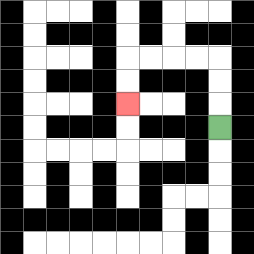{'start': '[9, 5]', 'end': '[5, 4]', 'path_directions': 'U,U,U,L,L,L,L,D,D', 'path_coordinates': '[[9, 5], [9, 4], [9, 3], [9, 2], [8, 2], [7, 2], [6, 2], [5, 2], [5, 3], [5, 4]]'}